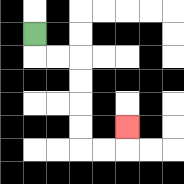{'start': '[1, 1]', 'end': '[5, 5]', 'path_directions': 'D,R,R,D,D,D,D,R,R,U', 'path_coordinates': '[[1, 1], [1, 2], [2, 2], [3, 2], [3, 3], [3, 4], [3, 5], [3, 6], [4, 6], [5, 6], [5, 5]]'}